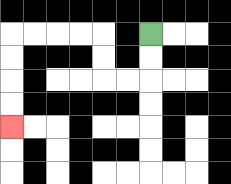{'start': '[6, 1]', 'end': '[0, 5]', 'path_directions': 'D,D,L,L,U,U,L,L,L,L,D,D,D,D', 'path_coordinates': '[[6, 1], [6, 2], [6, 3], [5, 3], [4, 3], [4, 2], [4, 1], [3, 1], [2, 1], [1, 1], [0, 1], [0, 2], [0, 3], [0, 4], [0, 5]]'}